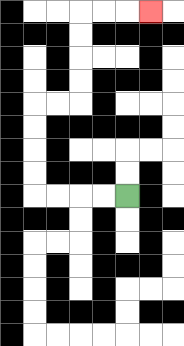{'start': '[5, 8]', 'end': '[6, 0]', 'path_directions': 'L,L,L,L,U,U,U,U,R,R,U,U,U,U,R,R,R', 'path_coordinates': '[[5, 8], [4, 8], [3, 8], [2, 8], [1, 8], [1, 7], [1, 6], [1, 5], [1, 4], [2, 4], [3, 4], [3, 3], [3, 2], [3, 1], [3, 0], [4, 0], [5, 0], [6, 0]]'}